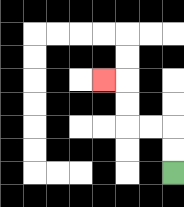{'start': '[7, 7]', 'end': '[4, 3]', 'path_directions': 'U,U,L,L,U,U,L', 'path_coordinates': '[[7, 7], [7, 6], [7, 5], [6, 5], [5, 5], [5, 4], [5, 3], [4, 3]]'}